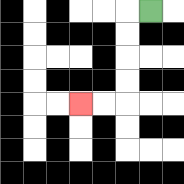{'start': '[6, 0]', 'end': '[3, 4]', 'path_directions': 'L,D,D,D,D,L,L', 'path_coordinates': '[[6, 0], [5, 0], [5, 1], [5, 2], [5, 3], [5, 4], [4, 4], [3, 4]]'}